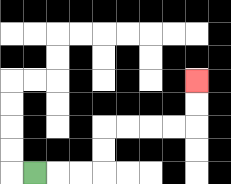{'start': '[1, 7]', 'end': '[8, 3]', 'path_directions': 'R,R,R,U,U,R,R,R,R,U,U', 'path_coordinates': '[[1, 7], [2, 7], [3, 7], [4, 7], [4, 6], [4, 5], [5, 5], [6, 5], [7, 5], [8, 5], [8, 4], [8, 3]]'}